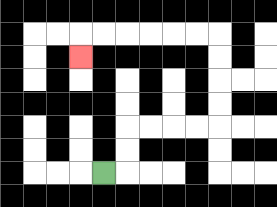{'start': '[4, 7]', 'end': '[3, 2]', 'path_directions': 'R,U,U,R,R,R,R,U,U,U,U,L,L,L,L,L,L,D', 'path_coordinates': '[[4, 7], [5, 7], [5, 6], [5, 5], [6, 5], [7, 5], [8, 5], [9, 5], [9, 4], [9, 3], [9, 2], [9, 1], [8, 1], [7, 1], [6, 1], [5, 1], [4, 1], [3, 1], [3, 2]]'}